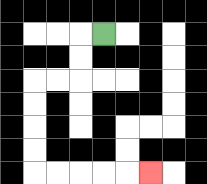{'start': '[4, 1]', 'end': '[6, 7]', 'path_directions': 'L,D,D,L,L,D,D,D,D,R,R,R,R,R', 'path_coordinates': '[[4, 1], [3, 1], [3, 2], [3, 3], [2, 3], [1, 3], [1, 4], [1, 5], [1, 6], [1, 7], [2, 7], [3, 7], [4, 7], [5, 7], [6, 7]]'}